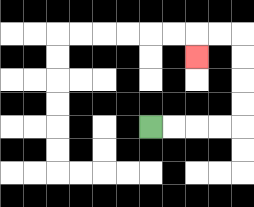{'start': '[6, 5]', 'end': '[8, 2]', 'path_directions': 'R,R,R,R,U,U,U,U,L,L,D', 'path_coordinates': '[[6, 5], [7, 5], [8, 5], [9, 5], [10, 5], [10, 4], [10, 3], [10, 2], [10, 1], [9, 1], [8, 1], [8, 2]]'}